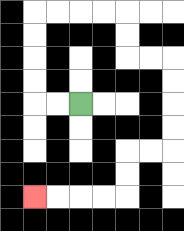{'start': '[3, 4]', 'end': '[1, 8]', 'path_directions': 'L,L,U,U,U,U,R,R,R,R,D,D,R,R,D,D,D,D,L,L,D,D,L,L,L,L', 'path_coordinates': '[[3, 4], [2, 4], [1, 4], [1, 3], [1, 2], [1, 1], [1, 0], [2, 0], [3, 0], [4, 0], [5, 0], [5, 1], [5, 2], [6, 2], [7, 2], [7, 3], [7, 4], [7, 5], [7, 6], [6, 6], [5, 6], [5, 7], [5, 8], [4, 8], [3, 8], [2, 8], [1, 8]]'}